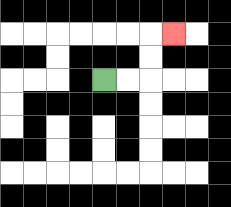{'start': '[4, 3]', 'end': '[7, 1]', 'path_directions': 'R,R,U,U,R', 'path_coordinates': '[[4, 3], [5, 3], [6, 3], [6, 2], [6, 1], [7, 1]]'}